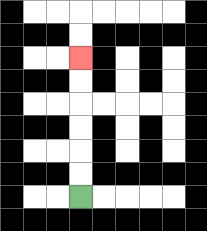{'start': '[3, 8]', 'end': '[3, 2]', 'path_directions': 'U,U,U,U,U,U', 'path_coordinates': '[[3, 8], [3, 7], [3, 6], [3, 5], [3, 4], [3, 3], [3, 2]]'}